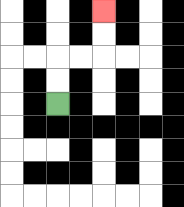{'start': '[2, 4]', 'end': '[4, 0]', 'path_directions': 'U,U,R,R,U,U', 'path_coordinates': '[[2, 4], [2, 3], [2, 2], [3, 2], [4, 2], [4, 1], [4, 0]]'}